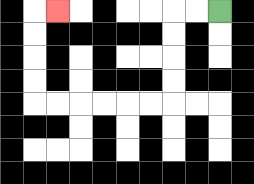{'start': '[9, 0]', 'end': '[2, 0]', 'path_directions': 'L,L,D,D,D,D,L,L,L,L,L,L,U,U,U,U,R', 'path_coordinates': '[[9, 0], [8, 0], [7, 0], [7, 1], [7, 2], [7, 3], [7, 4], [6, 4], [5, 4], [4, 4], [3, 4], [2, 4], [1, 4], [1, 3], [1, 2], [1, 1], [1, 0], [2, 0]]'}